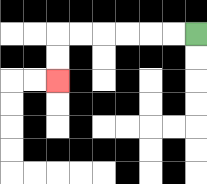{'start': '[8, 1]', 'end': '[2, 3]', 'path_directions': 'L,L,L,L,L,L,D,D', 'path_coordinates': '[[8, 1], [7, 1], [6, 1], [5, 1], [4, 1], [3, 1], [2, 1], [2, 2], [2, 3]]'}